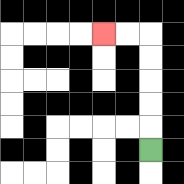{'start': '[6, 6]', 'end': '[4, 1]', 'path_directions': 'U,U,U,U,U,L,L', 'path_coordinates': '[[6, 6], [6, 5], [6, 4], [6, 3], [6, 2], [6, 1], [5, 1], [4, 1]]'}